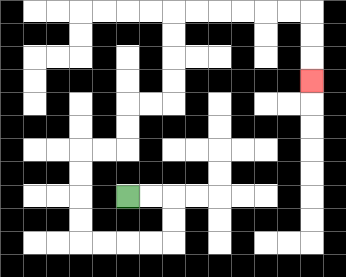{'start': '[5, 8]', 'end': '[13, 3]', 'path_directions': 'R,R,D,D,L,L,L,L,U,U,U,U,R,R,U,U,R,R,U,U,U,U,R,R,R,R,R,R,D,D,D', 'path_coordinates': '[[5, 8], [6, 8], [7, 8], [7, 9], [7, 10], [6, 10], [5, 10], [4, 10], [3, 10], [3, 9], [3, 8], [3, 7], [3, 6], [4, 6], [5, 6], [5, 5], [5, 4], [6, 4], [7, 4], [7, 3], [7, 2], [7, 1], [7, 0], [8, 0], [9, 0], [10, 0], [11, 0], [12, 0], [13, 0], [13, 1], [13, 2], [13, 3]]'}